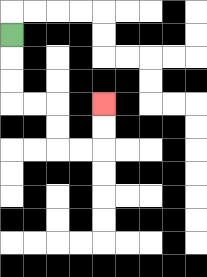{'start': '[0, 1]', 'end': '[4, 4]', 'path_directions': 'D,D,D,R,R,D,D,R,R,U,U', 'path_coordinates': '[[0, 1], [0, 2], [0, 3], [0, 4], [1, 4], [2, 4], [2, 5], [2, 6], [3, 6], [4, 6], [4, 5], [4, 4]]'}